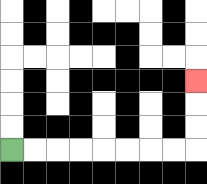{'start': '[0, 6]', 'end': '[8, 3]', 'path_directions': 'R,R,R,R,R,R,R,R,U,U,U', 'path_coordinates': '[[0, 6], [1, 6], [2, 6], [3, 6], [4, 6], [5, 6], [6, 6], [7, 6], [8, 6], [8, 5], [8, 4], [8, 3]]'}